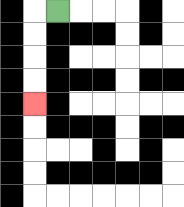{'start': '[2, 0]', 'end': '[1, 4]', 'path_directions': 'L,D,D,D,D', 'path_coordinates': '[[2, 0], [1, 0], [1, 1], [1, 2], [1, 3], [1, 4]]'}